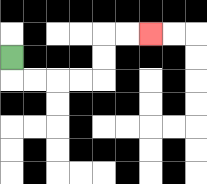{'start': '[0, 2]', 'end': '[6, 1]', 'path_directions': 'D,R,R,R,R,U,U,R,R', 'path_coordinates': '[[0, 2], [0, 3], [1, 3], [2, 3], [3, 3], [4, 3], [4, 2], [4, 1], [5, 1], [6, 1]]'}